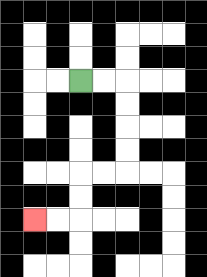{'start': '[3, 3]', 'end': '[1, 9]', 'path_directions': 'R,R,D,D,D,D,L,L,D,D,L,L', 'path_coordinates': '[[3, 3], [4, 3], [5, 3], [5, 4], [5, 5], [5, 6], [5, 7], [4, 7], [3, 7], [3, 8], [3, 9], [2, 9], [1, 9]]'}